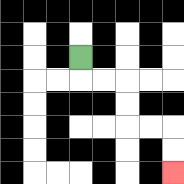{'start': '[3, 2]', 'end': '[7, 7]', 'path_directions': 'D,R,R,D,D,R,R,D,D', 'path_coordinates': '[[3, 2], [3, 3], [4, 3], [5, 3], [5, 4], [5, 5], [6, 5], [7, 5], [7, 6], [7, 7]]'}